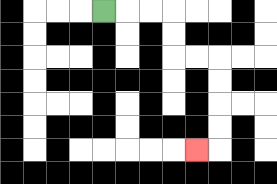{'start': '[4, 0]', 'end': '[8, 6]', 'path_directions': 'R,R,R,D,D,R,R,D,D,D,D,L', 'path_coordinates': '[[4, 0], [5, 0], [6, 0], [7, 0], [7, 1], [7, 2], [8, 2], [9, 2], [9, 3], [9, 4], [9, 5], [9, 6], [8, 6]]'}